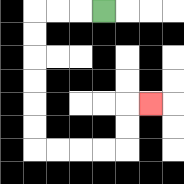{'start': '[4, 0]', 'end': '[6, 4]', 'path_directions': 'L,L,L,D,D,D,D,D,D,R,R,R,R,U,U,R', 'path_coordinates': '[[4, 0], [3, 0], [2, 0], [1, 0], [1, 1], [1, 2], [1, 3], [1, 4], [1, 5], [1, 6], [2, 6], [3, 6], [4, 6], [5, 6], [5, 5], [5, 4], [6, 4]]'}